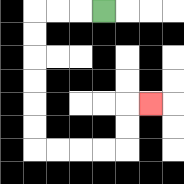{'start': '[4, 0]', 'end': '[6, 4]', 'path_directions': 'L,L,L,D,D,D,D,D,D,R,R,R,R,U,U,R', 'path_coordinates': '[[4, 0], [3, 0], [2, 0], [1, 0], [1, 1], [1, 2], [1, 3], [1, 4], [1, 5], [1, 6], [2, 6], [3, 6], [4, 6], [5, 6], [5, 5], [5, 4], [6, 4]]'}